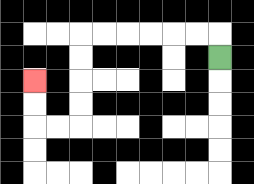{'start': '[9, 2]', 'end': '[1, 3]', 'path_directions': 'U,L,L,L,L,L,L,D,D,D,D,L,L,U,U', 'path_coordinates': '[[9, 2], [9, 1], [8, 1], [7, 1], [6, 1], [5, 1], [4, 1], [3, 1], [3, 2], [3, 3], [3, 4], [3, 5], [2, 5], [1, 5], [1, 4], [1, 3]]'}